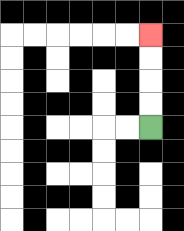{'start': '[6, 5]', 'end': '[6, 1]', 'path_directions': 'U,U,U,U', 'path_coordinates': '[[6, 5], [6, 4], [6, 3], [6, 2], [6, 1]]'}